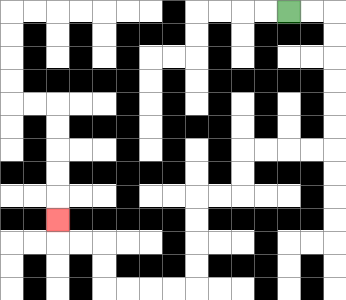{'start': '[12, 0]', 'end': '[2, 9]', 'path_directions': 'R,R,D,D,D,D,D,D,L,L,L,L,D,D,L,L,D,D,D,D,L,L,L,L,U,U,L,L,U', 'path_coordinates': '[[12, 0], [13, 0], [14, 0], [14, 1], [14, 2], [14, 3], [14, 4], [14, 5], [14, 6], [13, 6], [12, 6], [11, 6], [10, 6], [10, 7], [10, 8], [9, 8], [8, 8], [8, 9], [8, 10], [8, 11], [8, 12], [7, 12], [6, 12], [5, 12], [4, 12], [4, 11], [4, 10], [3, 10], [2, 10], [2, 9]]'}